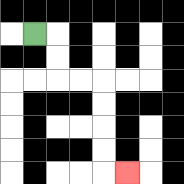{'start': '[1, 1]', 'end': '[5, 7]', 'path_directions': 'R,D,D,R,R,D,D,D,D,R', 'path_coordinates': '[[1, 1], [2, 1], [2, 2], [2, 3], [3, 3], [4, 3], [4, 4], [4, 5], [4, 6], [4, 7], [5, 7]]'}